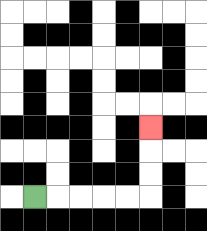{'start': '[1, 8]', 'end': '[6, 5]', 'path_directions': 'R,R,R,R,R,U,U,U', 'path_coordinates': '[[1, 8], [2, 8], [3, 8], [4, 8], [5, 8], [6, 8], [6, 7], [6, 6], [6, 5]]'}